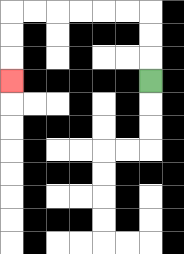{'start': '[6, 3]', 'end': '[0, 3]', 'path_directions': 'U,U,U,L,L,L,L,L,L,D,D,D', 'path_coordinates': '[[6, 3], [6, 2], [6, 1], [6, 0], [5, 0], [4, 0], [3, 0], [2, 0], [1, 0], [0, 0], [0, 1], [0, 2], [0, 3]]'}